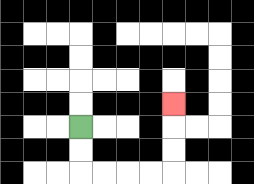{'start': '[3, 5]', 'end': '[7, 4]', 'path_directions': 'D,D,R,R,R,R,U,U,U', 'path_coordinates': '[[3, 5], [3, 6], [3, 7], [4, 7], [5, 7], [6, 7], [7, 7], [7, 6], [7, 5], [7, 4]]'}